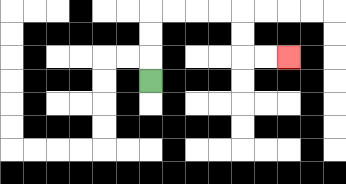{'start': '[6, 3]', 'end': '[12, 2]', 'path_directions': 'U,U,U,R,R,R,R,D,D,R,R', 'path_coordinates': '[[6, 3], [6, 2], [6, 1], [6, 0], [7, 0], [8, 0], [9, 0], [10, 0], [10, 1], [10, 2], [11, 2], [12, 2]]'}